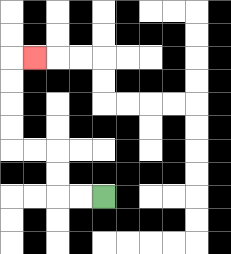{'start': '[4, 8]', 'end': '[1, 2]', 'path_directions': 'L,L,U,U,L,L,U,U,U,U,R', 'path_coordinates': '[[4, 8], [3, 8], [2, 8], [2, 7], [2, 6], [1, 6], [0, 6], [0, 5], [0, 4], [0, 3], [0, 2], [1, 2]]'}